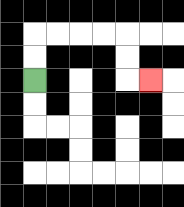{'start': '[1, 3]', 'end': '[6, 3]', 'path_directions': 'U,U,R,R,R,R,D,D,R', 'path_coordinates': '[[1, 3], [1, 2], [1, 1], [2, 1], [3, 1], [4, 1], [5, 1], [5, 2], [5, 3], [6, 3]]'}